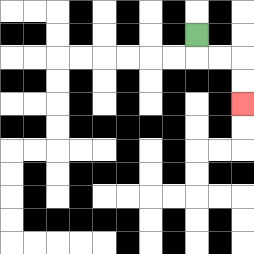{'start': '[8, 1]', 'end': '[10, 4]', 'path_directions': 'D,R,R,D,D', 'path_coordinates': '[[8, 1], [8, 2], [9, 2], [10, 2], [10, 3], [10, 4]]'}